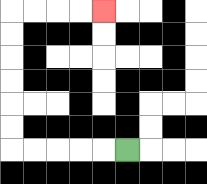{'start': '[5, 6]', 'end': '[4, 0]', 'path_directions': 'L,L,L,L,L,U,U,U,U,U,U,R,R,R,R', 'path_coordinates': '[[5, 6], [4, 6], [3, 6], [2, 6], [1, 6], [0, 6], [0, 5], [0, 4], [0, 3], [0, 2], [0, 1], [0, 0], [1, 0], [2, 0], [3, 0], [4, 0]]'}